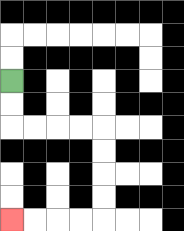{'start': '[0, 3]', 'end': '[0, 9]', 'path_directions': 'D,D,R,R,R,R,D,D,D,D,L,L,L,L', 'path_coordinates': '[[0, 3], [0, 4], [0, 5], [1, 5], [2, 5], [3, 5], [4, 5], [4, 6], [4, 7], [4, 8], [4, 9], [3, 9], [2, 9], [1, 9], [0, 9]]'}